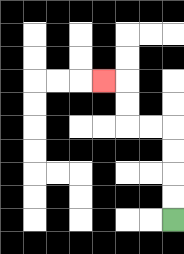{'start': '[7, 9]', 'end': '[4, 3]', 'path_directions': 'U,U,U,U,L,L,U,U,L', 'path_coordinates': '[[7, 9], [7, 8], [7, 7], [7, 6], [7, 5], [6, 5], [5, 5], [5, 4], [5, 3], [4, 3]]'}